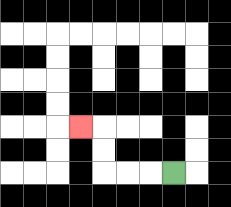{'start': '[7, 7]', 'end': '[3, 5]', 'path_directions': 'L,L,L,U,U,L', 'path_coordinates': '[[7, 7], [6, 7], [5, 7], [4, 7], [4, 6], [4, 5], [3, 5]]'}